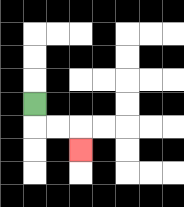{'start': '[1, 4]', 'end': '[3, 6]', 'path_directions': 'D,R,R,D', 'path_coordinates': '[[1, 4], [1, 5], [2, 5], [3, 5], [3, 6]]'}